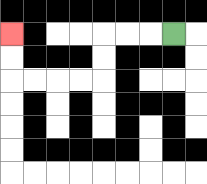{'start': '[7, 1]', 'end': '[0, 1]', 'path_directions': 'L,L,L,D,D,L,L,L,L,U,U', 'path_coordinates': '[[7, 1], [6, 1], [5, 1], [4, 1], [4, 2], [4, 3], [3, 3], [2, 3], [1, 3], [0, 3], [0, 2], [0, 1]]'}